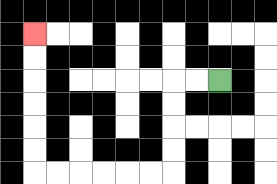{'start': '[9, 3]', 'end': '[1, 1]', 'path_directions': 'L,L,D,D,D,D,L,L,L,L,L,L,U,U,U,U,U,U', 'path_coordinates': '[[9, 3], [8, 3], [7, 3], [7, 4], [7, 5], [7, 6], [7, 7], [6, 7], [5, 7], [4, 7], [3, 7], [2, 7], [1, 7], [1, 6], [1, 5], [1, 4], [1, 3], [1, 2], [1, 1]]'}